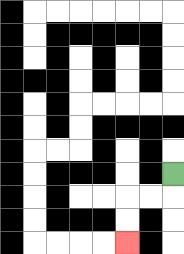{'start': '[7, 7]', 'end': '[5, 10]', 'path_directions': 'D,L,L,D,D', 'path_coordinates': '[[7, 7], [7, 8], [6, 8], [5, 8], [5, 9], [5, 10]]'}